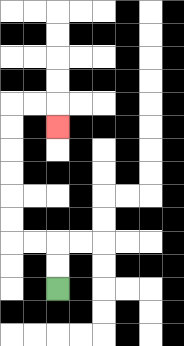{'start': '[2, 12]', 'end': '[2, 5]', 'path_directions': 'U,U,L,L,U,U,U,U,U,U,R,R,D', 'path_coordinates': '[[2, 12], [2, 11], [2, 10], [1, 10], [0, 10], [0, 9], [0, 8], [0, 7], [0, 6], [0, 5], [0, 4], [1, 4], [2, 4], [2, 5]]'}